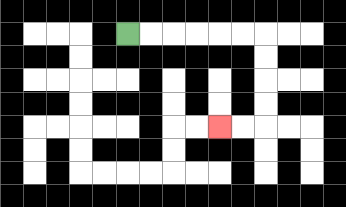{'start': '[5, 1]', 'end': '[9, 5]', 'path_directions': 'R,R,R,R,R,R,D,D,D,D,L,L', 'path_coordinates': '[[5, 1], [6, 1], [7, 1], [8, 1], [9, 1], [10, 1], [11, 1], [11, 2], [11, 3], [11, 4], [11, 5], [10, 5], [9, 5]]'}